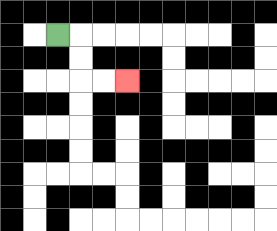{'start': '[2, 1]', 'end': '[5, 3]', 'path_directions': 'R,D,D,R,R', 'path_coordinates': '[[2, 1], [3, 1], [3, 2], [3, 3], [4, 3], [5, 3]]'}